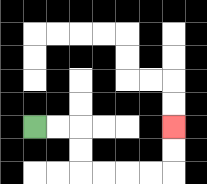{'start': '[1, 5]', 'end': '[7, 5]', 'path_directions': 'R,R,D,D,R,R,R,R,U,U', 'path_coordinates': '[[1, 5], [2, 5], [3, 5], [3, 6], [3, 7], [4, 7], [5, 7], [6, 7], [7, 7], [7, 6], [7, 5]]'}